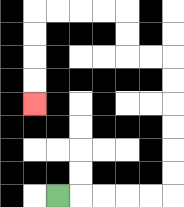{'start': '[2, 8]', 'end': '[1, 4]', 'path_directions': 'R,R,R,R,R,U,U,U,U,U,U,L,L,U,U,L,L,L,L,D,D,D,D', 'path_coordinates': '[[2, 8], [3, 8], [4, 8], [5, 8], [6, 8], [7, 8], [7, 7], [7, 6], [7, 5], [7, 4], [7, 3], [7, 2], [6, 2], [5, 2], [5, 1], [5, 0], [4, 0], [3, 0], [2, 0], [1, 0], [1, 1], [1, 2], [1, 3], [1, 4]]'}